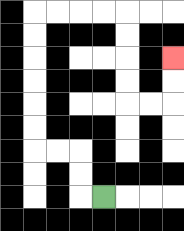{'start': '[4, 8]', 'end': '[7, 2]', 'path_directions': 'L,U,U,L,L,U,U,U,U,U,U,R,R,R,R,D,D,D,D,R,R,U,U', 'path_coordinates': '[[4, 8], [3, 8], [3, 7], [3, 6], [2, 6], [1, 6], [1, 5], [1, 4], [1, 3], [1, 2], [1, 1], [1, 0], [2, 0], [3, 0], [4, 0], [5, 0], [5, 1], [5, 2], [5, 3], [5, 4], [6, 4], [7, 4], [7, 3], [7, 2]]'}